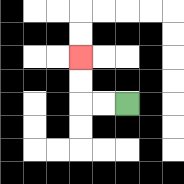{'start': '[5, 4]', 'end': '[3, 2]', 'path_directions': 'L,L,U,U', 'path_coordinates': '[[5, 4], [4, 4], [3, 4], [3, 3], [3, 2]]'}